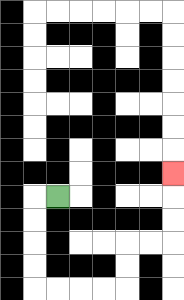{'start': '[2, 8]', 'end': '[7, 7]', 'path_directions': 'L,D,D,D,D,R,R,R,R,U,U,R,R,U,U,U', 'path_coordinates': '[[2, 8], [1, 8], [1, 9], [1, 10], [1, 11], [1, 12], [2, 12], [3, 12], [4, 12], [5, 12], [5, 11], [5, 10], [6, 10], [7, 10], [7, 9], [7, 8], [7, 7]]'}